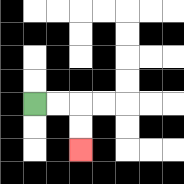{'start': '[1, 4]', 'end': '[3, 6]', 'path_directions': 'R,R,D,D', 'path_coordinates': '[[1, 4], [2, 4], [3, 4], [3, 5], [3, 6]]'}